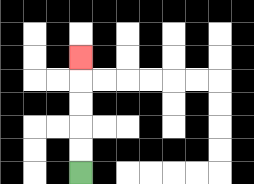{'start': '[3, 7]', 'end': '[3, 2]', 'path_directions': 'U,U,U,U,U', 'path_coordinates': '[[3, 7], [3, 6], [3, 5], [3, 4], [3, 3], [3, 2]]'}